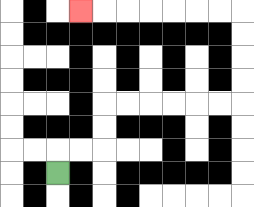{'start': '[2, 7]', 'end': '[3, 0]', 'path_directions': 'U,R,R,U,U,R,R,R,R,R,R,U,U,U,U,L,L,L,L,L,L,L', 'path_coordinates': '[[2, 7], [2, 6], [3, 6], [4, 6], [4, 5], [4, 4], [5, 4], [6, 4], [7, 4], [8, 4], [9, 4], [10, 4], [10, 3], [10, 2], [10, 1], [10, 0], [9, 0], [8, 0], [7, 0], [6, 0], [5, 0], [4, 0], [3, 0]]'}